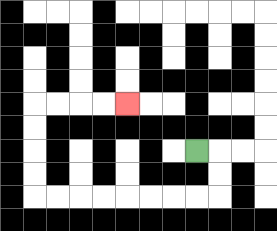{'start': '[8, 6]', 'end': '[5, 4]', 'path_directions': 'R,D,D,L,L,L,L,L,L,L,L,U,U,U,U,R,R,R,R', 'path_coordinates': '[[8, 6], [9, 6], [9, 7], [9, 8], [8, 8], [7, 8], [6, 8], [5, 8], [4, 8], [3, 8], [2, 8], [1, 8], [1, 7], [1, 6], [1, 5], [1, 4], [2, 4], [3, 4], [4, 4], [5, 4]]'}